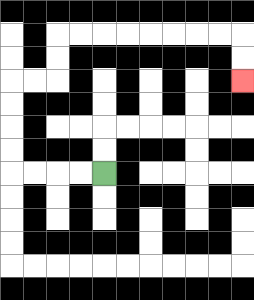{'start': '[4, 7]', 'end': '[10, 3]', 'path_directions': 'L,L,L,L,U,U,U,U,R,R,U,U,R,R,R,R,R,R,R,R,D,D', 'path_coordinates': '[[4, 7], [3, 7], [2, 7], [1, 7], [0, 7], [0, 6], [0, 5], [0, 4], [0, 3], [1, 3], [2, 3], [2, 2], [2, 1], [3, 1], [4, 1], [5, 1], [6, 1], [7, 1], [8, 1], [9, 1], [10, 1], [10, 2], [10, 3]]'}